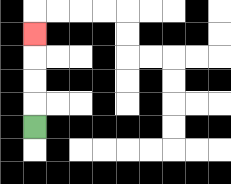{'start': '[1, 5]', 'end': '[1, 1]', 'path_directions': 'U,U,U,U', 'path_coordinates': '[[1, 5], [1, 4], [1, 3], [1, 2], [1, 1]]'}